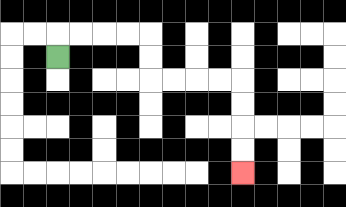{'start': '[2, 2]', 'end': '[10, 7]', 'path_directions': 'U,R,R,R,R,D,D,R,R,R,R,D,D,D,D', 'path_coordinates': '[[2, 2], [2, 1], [3, 1], [4, 1], [5, 1], [6, 1], [6, 2], [6, 3], [7, 3], [8, 3], [9, 3], [10, 3], [10, 4], [10, 5], [10, 6], [10, 7]]'}